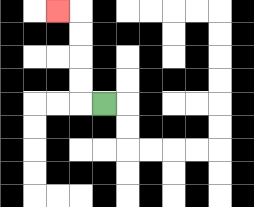{'start': '[4, 4]', 'end': '[2, 0]', 'path_directions': 'L,U,U,U,U,L', 'path_coordinates': '[[4, 4], [3, 4], [3, 3], [3, 2], [3, 1], [3, 0], [2, 0]]'}